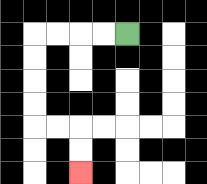{'start': '[5, 1]', 'end': '[3, 7]', 'path_directions': 'L,L,L,L,D,D,D,D,R,R,D,D', 'path_coordinates': '[[5, 1], [4, 1], [3, 1], [2, 1], [1, 1], [1, 2], [1, 3], [1, 4], [1, 5], [2, 5], [3, 5], [3, 6], [3, 7]]'}